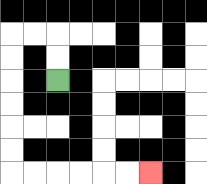{'start': '[2, 3]', 'end': '[6, 7]', 'path_directions': 'U,U,L,L,D,D,D,D,D,D,R,R,R,R,R,R', 'path_coordinates': '[[2, 3], [2, 2], [2, 1], [1, 1], [0, 1], [0, 2], [0, 3], [0, 4], [0, 5], [0, 6], [0, 7], [1, 7], [2, 7], [3, 7], [4, 7], [5, 7], [6, 7]]'}